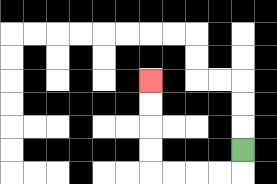{'start': '[10, 6]', 'end': '[6, 3]', 'path_directions': 'D,L,L,L,L,U,U,U,U', 'path_coordinates': '[[10, 6], [10, 7], [9, 7], [8, 7], [7, 7], [6, 7], [6, 6], [6, 5], [6, 4], [6, 3]]'}